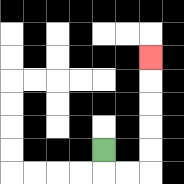{'start': '[4, 6]', 'end': '[6, 2]', 'path_directions': 'D,R,R,U,U,U,U,U', 'path_coordinates': '[[4, 6], [4, 7], [5, 7], [6, 7], [6, 6], [6, 5], [6, 4], [6, 3], [6, 2]]'}